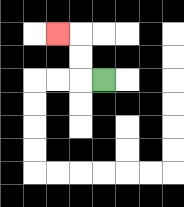{'start': '[4, 3]', 'end': '[2, 1]', 'path_directions': 'L,U,U,L', 'path_coordinates': '[[4, 3], [3, 3], [3, 2], [3, 1], [2, 1]]'}